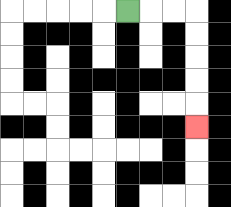{'start': '[5, 0]', 'end': '[8, 5]', 'path_directions': 'R,R,R,D,D,D,D,D', 'path_coordinates': '[[5, 0], [6, 0], [7, 0], [8, 0], [8, 1], [8, 2], [8, 3], [8, 4], [8, 5]]'}